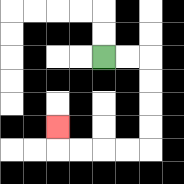{'start': '[4, 2]', 'end': '[2, 5]', 'path_directions': 'R,R,D,D,D,D,L,L,L,L,U', 'path_coordinates': '[[4, 2], [5, 2], [6, 2], [6, 3], [6, 4], [6, 5], [6, 6], [5, 6], [4, 6], [3, 6], [2, 6], [2, 5]]'}